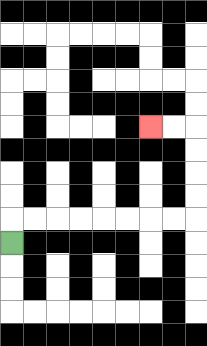{'start': '[0, 10]', 'end': '[6, 5]', 'path_directions': 'U,R,R,R,R,R,R,R,R,U,U,U,U,L,L', 'path_coordinates': '[[0, 10], [0, 9], [1, 9], [2, 9], [3, 9], [4, 9], [5, 9], [6, 9], [7, 9], [8, 9], [8, 8], [8, 7], [8, 6], [8, 5], [7, 5], [6, 5]]'}